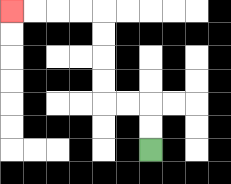{'start': '[6, 6]', 'end': '[0, 0]', 'path_directions': 'U,U,L,L,U,U,U,U,L,L,L,L', 'path_coordinates': '[[6, 6], [6, 5], [6, 4], [5, 4], [4, 4], [4, 3], [4, 2], [4, 1], [4, 0], [3, 0], [2, 0], [1, 0], [0, 0]]'}